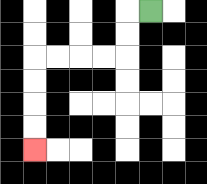{'start': '[6, 0]', 'end': '[1, 6]', 'path_directions': 'L,D,D,L,L,L,L,D,D,D,D', 'path_coordinates': '[[6, 0], [5, 0], [5, 1], [5, 2], [4, 2], [3, 2], [2, 2], [1, 2], [1, 3], [1, 4], [1, 5], [1, 6]]'}